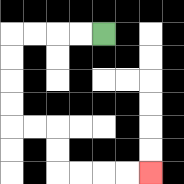{'start': '[4, 1]', 'end': '[6, 7]', 'path_directions': 'L,L,L,L,D,D,D,D,R,R,D,D,R,R,R,R', 'path_coordinates': '[[4, 1], [3, 1], [2, 1], [1, 1], [0, 1], [0, 2], [0, 3], [0, 4], [0, 5], [1, 5], [2, 5], [2, 6], [2, 7], [3, 7], [4, 7], [5, 7], [6, 7]]'}